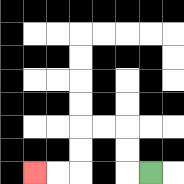{'start': '[6, 7]', 'end': '[1, 7]', 'path_directions': 'L,U,U,L,L,D,D,L,L', 'path_coordinates': '[[6, 7], [5, 7], [5, 6], [5, 5], [4, 5], [3, 5], [3, 6], [3, 7], [2, 7], [1, 7]]'}